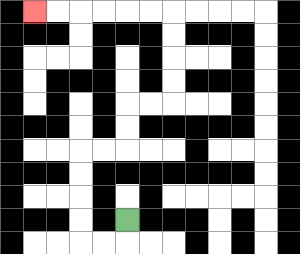{'start': '[5, 9]', 'end': '[1, 0]', 'path_directions': 'D,L,L,U,U,U,U,R,R,U,U,R,R,U,U,U,U,L,L,L,L,L,L', 'path_coordinates': '[[5, 9], [5, 10], [4, 10], [3, 10], [3, 9], [3, 8], [3, 7], [3, 6], [4, 6], [5, 6], [5, 5], [5, 4], [6, 4], [7, 4], [7, 3], [7, 2], [7, 1], [7, 0], [6, 0], [5, 0], [4, 0], [3, 0], [2, 0], [1, 0]]'}